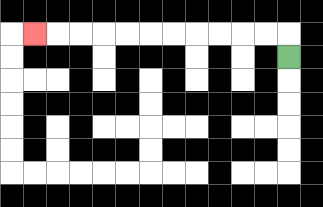{'start': '[12, 2]', 'end': '[1, 1]', 'path_directions': 'U,L,L,L,L,L,L,L,L,L,L,L', 'path_coordinates': '[[12, 2], [12, 1], [11, 1], [10, 1], [9, 1], [8, 1], [7, 1], [6, 1], [5, 1], [4, 1], [3, 1], [2, 1], [1, 1]]'}